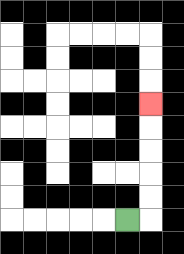{'start': '[5, 9]', 'end': '[6, 4]', 'path_directions': 'R,U,U,U,U,U', 'path_coordinates': '[[5, 9], [6, 9], [6, 8], [6, 7], [6, 6], [6, 5], [6, 4]]'}